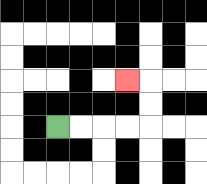{'start': '[2, 5]', 'end': '[5, 3]', 'path_directions': 'R,R,R,R,U,U,L', 'path_coordinates': '[[2, 5], [3, 5], [4, 5], [5, 5], [6, 5], [6, 4], [6, 3], [5, 3]]'}